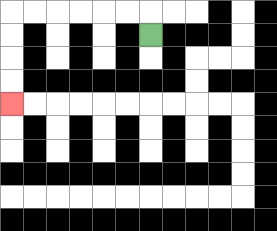{'start': '[6, 1]', 'end': '[0, 4]', 'path_directions': 'U,L,L,L,L,L,L,D,D,D,D', 'path_coordinates': '[[6, 1], [6, 0], [5, 0], [4, 0], [3, 0], [2, 0], [1, 0], [0, 0], [0, 1], [0, 2], [0, 3], [0, 4]]'}